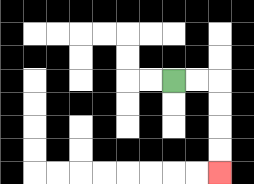{'start': '[7, 3]', 'end': '[9, 7]', 'path_directions': 'R,R,D,D,D,D', 'path_coordinates': '[[7, 3], [8, 3], [9, 3], [9, 4], [9, 5], [9, 6], [9, 7]]'}